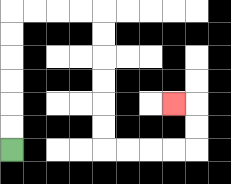{'start': '[0, 6]', 'end': '[7, 4]', 'path_directions': 'U,U,U,U,U,U,R,R,R,R,D,D,D,D,D,D,R,R,R,R,U,U,L', 'path_coordinates': '[[0, 6], [0, 5], [0, 4], [0, 3], [0, 2], [0, 1], [0, 0], [1, 0], [2, 0], [3, 0], [4, 0], [4, 1], [4, 2], [4, 3], [4, 4], [4, 5], [4, 6], [5, 6], [6, 6], [7, 6], [8, 6], [8, 5], [8, 4], [7, 4]]'}